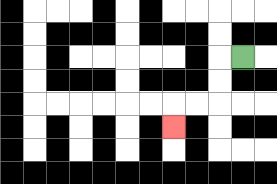{'start': '[10, 2]', 'end': '[7, 5]', 'path_directions': 'L,D,D,L,L,D', 'path_coordinates': '[[10, 2], [9, 2], [9, 3], [9, 4], [8, 4], [7, 4], [7, 5]]'}